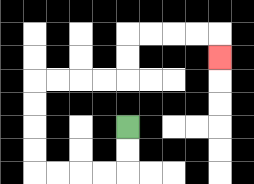{'start': '[5, 5]', 'end': '[9, 2]', 'path_directions': 'D,D,L,L,L,L,U,U,U,U,R,R,R,R,U,U,R,R,R,R,D', 'path_coordinates': '[[5, 5], [5, 6], [5, 7], [4, 7], [3, 7], [2, 7], [1, 7], [1, 6], [1, 5], [1, 4], [1, 3], [2, 3], [3, 3], [4, 3], [5, 3], [5, 2], [5, 1], [6, 1], [7, 1], [8, 1], [9, 1], [9, 2]]'}